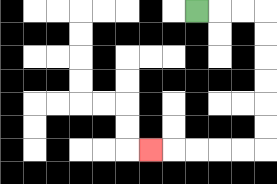{'start': '[8, 0]', 'end': '[6, 6]', 'path_directions': 'R,R,R,D,D,D,D,D,D,L,L,L,L,L', 'path_coordinates': '[[8, 0], [9, 0], [10, 0], [11, 0], [11, 1], [11, 2], [11, 3], [11, 4], [11, 5], [11, 6], [10, 6], [9, 6], [8, 6], [7, 6], [6, 6]]'}